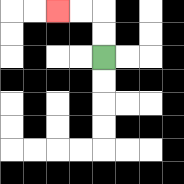{'start': '[4, 2]', 'end': '[2, 0]', 'path_directions': 'U,U,L,L', 'path_coordinates': '[[4, 2], [4, 1], [4, 0], [3, 0], [2, 0]]'}